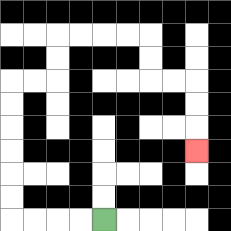{'start': '[4, 9]', 'end': '[8, 6]', 'path_directions': 'L,L,L,L,U,U,U,U,U,U,R,R,U,U,R,R,R,R,D,D,R,R,D,D,D', 'path_coordinates': '[[4, 9], [3, 9], [2, 9], [1, 9], [0, 9], [0, 8], [0, 7], [0, 6], [0, 5], [0, 4], [0, 3], [1, 3], [2, 3], [2, 2], [2, 1], [3, 1], [4, 1], [5, 1], [6, 1], [6, 2], [6, 3], [7, 3], [8, 3], [8, 4], [8, 5], [8, 6]]'}